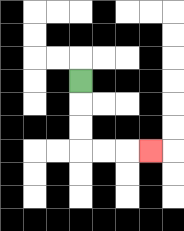{'start': '[3, 3]', 'end': '[6, 6]', 'path_directions': 'D,D,D,R,R,R', 'path_coordinates': '[[3, 3], [3, 4], [3, 5], [3, 6], [4, 6], [5, 6], [6, 6]]'}